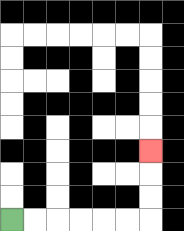{'start': '[0, 9]', 'end': '[6, 6]', 'path_directions': 'R,R,R,R,R,R,U,U,U', 'path_coordinates': '[[0, 9], [1, 9], [2, 9], [3, 9], [4, 9], [5, 9], [6, 9], [6, 8], [6, 7], [6, 6]]'}